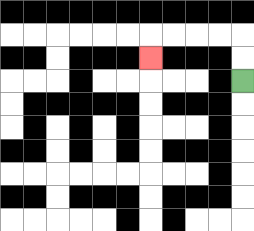{'start': '[10, 3]', 'end': '[6, 2]', 'path_directions': 'U,U,L,L,L,L,D', 'path_coordinates': '[[10, 3], [10, 2], [10, 1], [9, 1], [8, 1], [7, 1], [6, 1], [6, 2]]'}